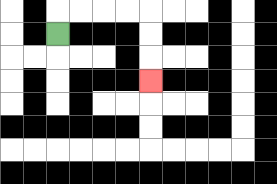{'start': '[2, 1]', 'end': '[6, 3]', 'path_directions': 'U,R,R,R,R,D,D,D', 'path_coordinates': '[[2, 1], [2, 0], [3, 0], [4, 0], [5, 0], [6, 0], [6, 1], [6, 2], [6, 3]]'}